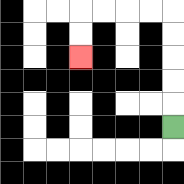{'start': '[7, 5]', 'end': '[3, 2]', 'path_directions': 'U,U,U,U,U,L,L,L,L,D,D', 'path_coordinates': '[[7, 5], [7, 4], [7, 3], [7, 2], [7, 1], [7, 0], [6, 0], [5, 0], [4, 0], [3, 0], [3, 1], [3, 2]]'}